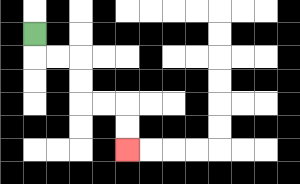{'start': '[1, 1]', 'end': '[5, 6]', 'path_directions': 'D,R,R,D,D,R,R,D,D', 'path_coordinates': '[[1, 1], [1, 2], [2, 2], [3, 2], [3, 3], [3, 4], [4, 4], [5, 4], [5, 5], [5, 6]]'}